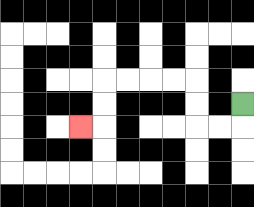{'start': '[10, 4]', 'end': '[3, 5]', 'path_directions': 'D,L,L,U,U,L,L,L,L,D,D,L', 'path_coordinates': '[[10, 4], [10, 5], [9, 5], [8, 5], [8, 4], [8, 3], [7, 3], [6, 3], [5, 3], [4, 3], [4, 4], [4, 5], [3, 5]]'}